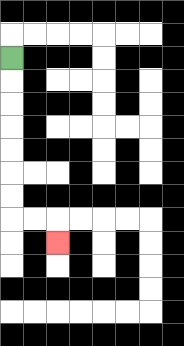{'start': '[0, 2]', 'end': '[2, 10]', 'path_directions': 'D,D,D,D,D,D,D,R,R,D', 'path_coordinates': '[[0, 2], [0, 3], [0, 4], [0, 5], [0, 6], [0, 7], [0, 8], [0, 9], [1, 9], [2, 9], [2, 10]]'}